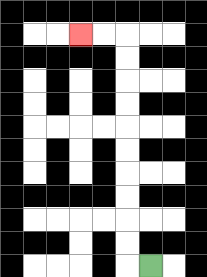{'start': '[6, 11]', 'end': '[3, 1]', 'path_directions': 'L,U,U,U,U,U,U,U,U,U,U,L,L', 'path_coordinates': '[[6, 11], [5, 11], [5, 10], [5, 9], [5, 8], [5, 7], [5, 6], [5, 5], [5, 4], [5, 3], [5, 2], [5, 1], [4, 1], [3, 1]]'}